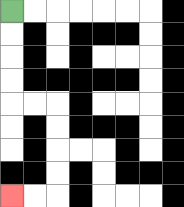{'start': '[0, 0]', 'end': '[0, 8]', 'path_directions': 'D,D,D,D,R,R,D,D,D,D,L,L', 'path_coordinates': '[[0, 0], [0, 1], [0, 2], [0, 3], [0, 4], [1, 4], [2, 4], [2, 5], [2, 6], [2, 7], [2, 8], [1, 8], [0, 8]]'}